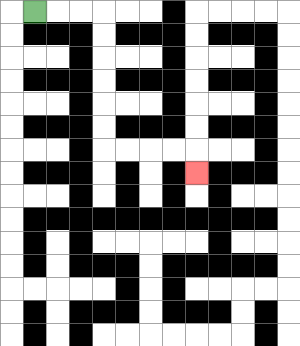{'start': '[1, 0]', 'end': '[8, 7]', 'path_directions': 'R,R,R,D,D,D,D,D,D,R,R,R,R,D', 'path_coordinates': '[[1, 0], [2, 0], [3, 0], [4, 0], [4, 1], [4, 2], [4, 3], [4, 4], [4, 5], [4, 6], [5, 6], [6, 6], [7, 6], [8, 6], [8, 7]]'}